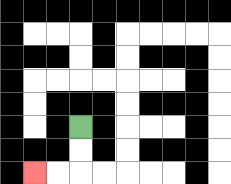{'start': '[3, 5]', 'end': '[1, 7]', 'path_directions': 'D,D,L,L', 'path_coordinates': '[[3, 5], [3, 6], [3, 7], [2, 7], [1, 7]]'}